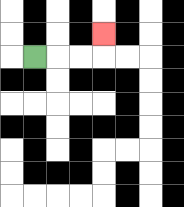{'start': '[1, 2]', 'end': '[4, 1]', 'path_directions': 'R,R,R,U', 'path_coordinates': '[[1, 2], [2, 2], [3, 2], [4, 2], [4, 1]]'}